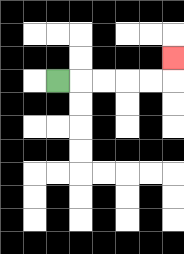{'start': '[2, 3]', 'end': '[7, 2]', 'path_directions': 'R,R,R,R,R,U', 'path_coordinates': '[[2, 3], [3, 3], [4, 3], [5, 3], [6, 3], [7, 3], [7, 2]]'}